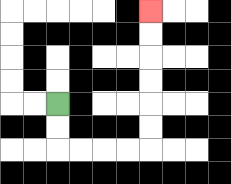{'start': '[2, 4]', 'end': '[6, 0]', 'path_directions': 'D,D,R,R,R,R,U,U,U,U,U,U', 'path_coordinates': '[[2, 4], [2, 5], [2, 6], [3, 6], [4, 6], [5, 6], [6, 6], [6, 5], [6, 4], [6, 3], [6, 2], [6, 1], [6, 0]]'}